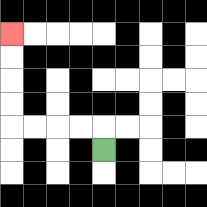{'start': '[4, 6]', 'end': '[0, 1]', 'path_directions': 'U,L,L,L,L,U,U,U,U', 'path_coordinates': '[[4, 6], [4, 5], [3, 5], [2, 5], [1, 5], [0, 5], [0, 4], [0, 3], [0, 2], [0, 1]]'}